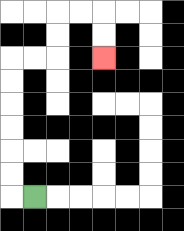{'start': '[1, 8]', 'end': '[4, 2]', 'path_directions': 'L,U,U,U,U,U,U,R,R,U,U,R,R,D,D', 'path_coordinates': '[[1, 8], [0, 8], [0, 7], [0, 6], [0, 5], [0, 4], [0, 3], [0, 2], [1, 2], [2, 2], [2, 1], [2, 0], [3, 0], [4, 0], [4, 1], [4, 2]]'}